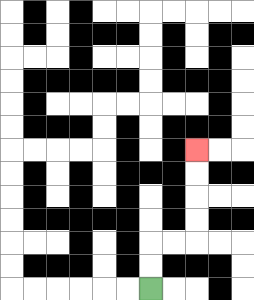{'start': '[6, 12]', 'end': '[8, 6]', 'path_directions': 'U,U,R,R,U,U,U,U', 'path_coordinates': '[[6, 12], [6, 11], [6, 10], [7, 10], [8, 10], [8, 9], [8, 8], [8, 7], [8, 6]]'}